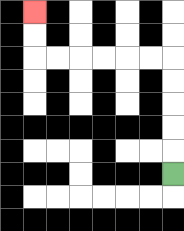{'start': '[7, 7]', 'end': '[1, 0]', 'path_directions': 'U,U,U,U,U,L,L,L,L,L,L,U,U', 'path_coordinates': '[[7, 7], [7, 6], [7, 5], [7, 4], [7, 3], [7, 2], [6, 2], [5, 2], [4, 2], [3, 2], [2, 2], [1, 2], [1, 1], [1, 0]]'}